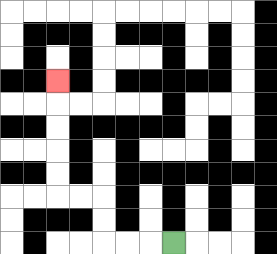{'start': '[7, 10]', 'end': '[2, 3]', 'path_directions': 'L,L,L,U,U,L,L,U,U,U,U,U', 'path_coordinates': '[[7, 10], [6, 10], [5, 10], [4, 10], [4, 9], [4, 8], [3, 8], [2, 8], [2, 7], [2, 6], [2, 5], [2, 4], [2, 3]]'}